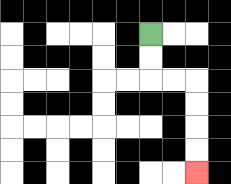{'start': '[6, 1]', 'end': '[8, 7]', 'path_directions': 'D,D,R,R,D,D,D,D', 'path_coordinates': '[[6, 1], [6, 2], [6, 3], [7, 3], [8, 3], [8, 4], [8, 5], [8, 6], [8, 7]]'}